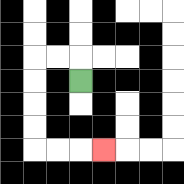{'start': '[3, 3]', 'end': '[4, 6]', 'path_directions': 'U,L,L,D,D,D,D,R,R,R', 'path_coordinates': '[[3, 3], [3, 2], [2, 2], [1, 2], [1, 3], [1, 4], [1, 5], [1, 6], [2, 6], [3, 6], [4, 6]]'}